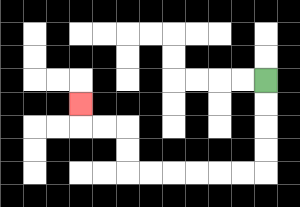{'start': '[11, 3]', 'end': '[3, 4]', 'path_directions': 'D,D,D,D,L,L,L,L,L,L,U,U,L,L,U', 'path_coordinates': '[[11, 3], [11, 4], [11, 5], [11, 6], [11, 7], [10, 7], [9, 7], [8, 7], [7, 7], [6, 7], [5, 7], [5, 6], [5, 5], [4, 5], [3, 5], [3, 4]]'}